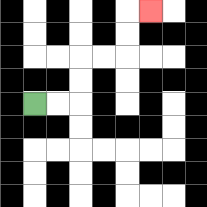{'start': '[1, 4]', 'end': '[6, 0]', 'path_directions': 'R,R,U,U,R,R,U,U,R', 'path_coordinates': '[[1, 4], [2, 4], [3, 4], [3, 3], [3, 2], [4, 2], [5, 2], [5, 1], [5, 0], [6, 0]]'}